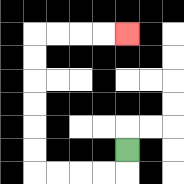{'start': '[5, 6]', 'end': '[5, 1]', 'path_directions': 'D,L,L,L,L,U,U,U,U,U,U,R,R,R,R', 'path_coordinates': '[[5, 6], [5, 7], [4, 7], [3, 7], [2, 7], [1, 7], [1, 6], [1, 5], [1, 4], [1, 3], [1, 2], [1, 1], [2, 1], [3, 1], [4, 1], [5, 1]]'}